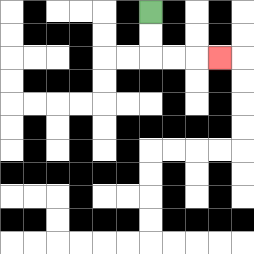{'start': '[6, 0]', 'end': '[9, 2]', 'path_directions': 'D,D,R,R,R', 'path_coordinates': '[[6, 0], [6, 1], [6, 2], [7, 2], [8, 2], [9, 2]]'}